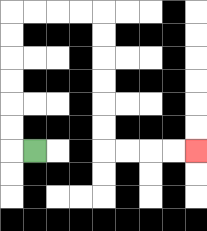{'start': '[1, 6]', 'end': '[8, 6]', 'path_directions': 'L,U,U,U,U,U,U,R,R,R,R,D,D,D,D,D,D,R,R,R,R', 'path_coordinates': '[[1, 6], [0, 6], [0, 5], [0, 4], [0, 3], [0, 2], [0, 1], [0, 0], [1, 0], [2, 0], [3, 0], [4, 0], [4, 1], [4, 2], [4, 3], [4, 4], [4, 5], [4, 6], [5, 6], [6, 6], [7, 6], [8, 6]]'}